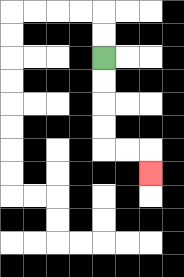{'start': '[4, 2]', 'end': '[6, 7]', 'path_directions': 'D,D,D,D,R,R,D', 'path_coordinates': '[[4, 2], [4, 3], [4, 4], [4, 5], [4, 6], [5, 6], [6, 6], [6, 7]]'}